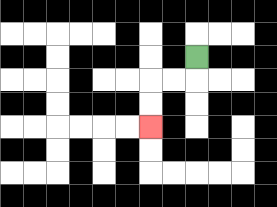{'start': '[8, 2]', 'end': '[6, 5]', 'path_directions': 'D,L,L,D,D', 'path_coordinates': '[[8, 2], [8, 3], [7, 3], [6, 3], [6, 4], [6, 5]]'}